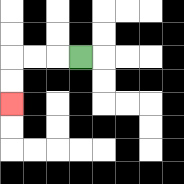{'start': '[3, 2]', 'end': '[0, 4]', 'path_directions': 'L,L,L,D,D', 'path_coordinates': '[[3, 2], [2, 2], [1, 2], [0, 2], [0, 3], [0, 4]]'}